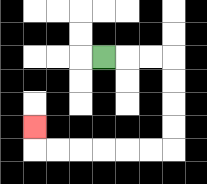{'start': '[4, 2]', 'end': '[1, 5]', 'path_directions': 'R,R,R,D,D,D,D,L,L,L,L,L,L,U', 'path_coordinates': '[[4, 2], [5, 2], [6, 2], [7, 2], [7, 3], [7, 4], [7, 5], [7, 6], [6, 6], [5, 6], [4, 6], [3, 6], [2, 6], [1, 6], [1, 5]]'}